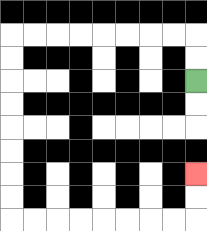{'start': '[8, 3]', 'end': '[8, 7]', 'path_directions': 'U,U,L,L,L,L,L,L,L,L,D,D,D,D,D,D,D,D,R,R,R,R,R,R,R,R,U,U', 'path_coordinates': '[[8, 3], [8, 2], [8, 1], [7, 1], [6, 1], [5, 1], [4, 1], [3, 1], [2, 1], [1, 1], [0, 1], [0, 2], [0, 3], [0, 4], [0, 5], [0, 6], [0, 7], [0, 8], [0, 9], [1, 9], [2, 9], [3, 9], [4, 9], [5, 9], [6, 9], [7, 9], [8, 9], [8, 8], [8, 7]]'}